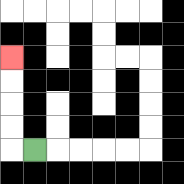{'start': '[1, 6]', 'end': '[0, 2]', 'path_directions': 'L,U,U,U,U', 'path_coordinates': '[[1, 6], [0, 6], [0, 5], [0, 4], [0, 3], [0, 2]]'}